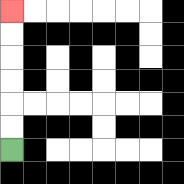{'start': '[0, 6]', 'end': '[0, 0]', 'path_directions': 'U,U,U,U,U,U', 'path_coordinates': '[[0, 6], [0, 5], [0, 4], [0, 3], [0, 2], [0, 1], [0, 0]]'}